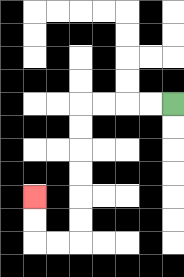{'start': '[7, 4]', 'end': '[1, 8]', 'path_directions': 'L,L,L,L,D,D,D,D,D,D,L,L,U,U', 'path_coordinates': '[[7, 4], [6, 4], [5, 4], [4, 4], [3, 4], [3, 5], [3, 6], [3, 7], [3, 8], [3, 9], [3, 10], [2, 10], [1, 10], [1, 9], [1, 8]]'}